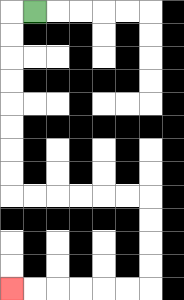{'start': '[1, 0]', 'end': '[0, 12]', 'path_directions': 'L,D,D,D,D,D,D,D,D,R,R,R,R,R,R,D,D,D,D,L,L,L,L,L,L', 'path_coordinates': '[[1, 0], [0, 0], [0, 1], [0, 2], [0, 3], [0, 4], [0, 5], [0, 6], [0, 7], [0, 8], [1, 8], [2, 8], [3, 8], [4, 8], [5, 8], [6, 8], [6, 9], [6, 10], [6, 11], [6, 12], [5, 12], [4, 12], [3, 12], [2, 12], [1, 12], [0, 12]]'}